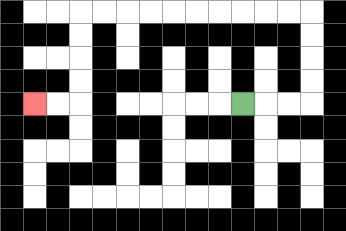{'start': '[10, 4]', 'end': '[1, 4]', 'path_directions': 'R,R,R,U,U,U,U,L,L,L,L,L,L,L,L,L,L,D,D,D,D,L,L', 'path_coordinates': '[[10, 4], [11, 4], [12, 4], [13, 4], [13, 3], [13, 2], [13, 1], [13, 0], [12, 0], [11, 0], [10, 0], [9, 0], [8, 0], [7, 0], [6, 0], [5, 0], [4, 0], [3, 0], [3, 1], [3, 2], [3, 3], [3, 4], [2, 4], [1, 4]]'}